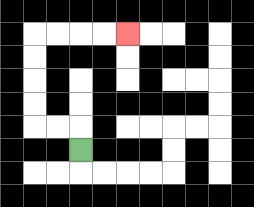{'start': '[3, 6]', 'end': '[5, 1]', 'path_directions': 'U,L,L,U,U,U,U,R,R,R,R', 'path_coordinates': '[[3, 6], [3, 5], [2, 5], [1, 5], [1, 4], [1, 3], [1, 2], [1, 1], [2, 1], [3, 1], [4, 1], [5, 1]]'}